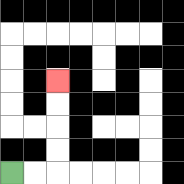{'start': '[0, 7]', 'end': '[2, 3]', 'path_directions': 'R,R,U,U,U,U', 'path_coordinates': '[[0, 7], [1, 7], [2, 7], [2, 6], [2, 5], [2, 4], [2, 3]]'}